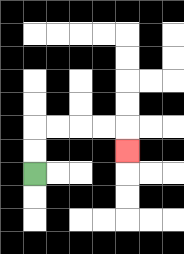{'start': '[1, 7]', 'end': '[5, 6]', 'path_directions': 'U,U,R,R,R,R,D', 'path_coordinates': '[[1, 7], [1, 6], [1, 5], [2, 5], [3, 5], [4, 5], [5, 5], [5, 6]]'}